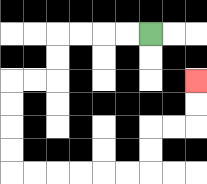{'start': '[6, 1]', 'end': '[8, 3]', 'path_directions': 'L,L,L,L,D,D,L,L,D,D,D,D,R,R,R,R,R,R,U,U,R,R,U,U', 'path_coordinates': '[[6, 1], [5, 1], [4, 1], [3, 1], [2, 1], [2, 2], [2, 3], [1, 3], [0, 3], [0, 4], [0, 5], [0, 6], [0, 7], [1, 7], [2, 7], [3, 7], [4, 7], [5, 7], [6, 7], [6, 6], [6, 5], [7, 5], [8, 5], [8, 4], [8, 3]]'}